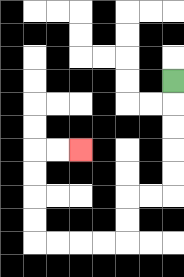{'start': '[7, 3]', 'end': '[3, 6]', 'path_directions': 'D,D,D,D,D,L,L,D,D,L,L,L,L,U,U,U,U,R,R', 'path_coordinates': '[[7, 3], [7, 4], [7, 5], [7, 6], [7, 7], [7, 8], [6, 8], [5, 8], [5, 9], [5, 10], [4, 10], [3, 10], [2, 10], [1, 10], [1, 9], [1, 8], [1, 7], [1, 6], [2, 6], [3, 6]]'}